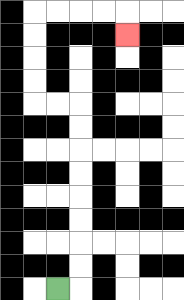{'start': '[2, 12]', 'end': '[5, 1]', 'path_directions': 'R,U,U,U,U,U,U,U,U,L,L,U,U,U,U,R,R,R,R,D', 'path_coordinates': '[[2, 12], [3, 12], [3, 11], [3, 10], [3, 9], [3, 8], [3, 7], [3, 6], [3, 5], [3, 4], [2, 4], [1, 4], [1, 3], [1, 2], [1, 1], [1, 0], [2, 0], [3, 0], [4, 0], [5, 0], [5, 1]]'}